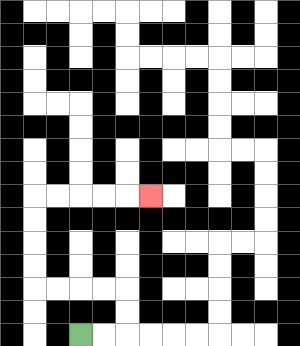{'start': '[3, 14]', 'end': '[6, 8]', 'path_directions': 'R,R,U,U,L,L,L,L,U,U,U,U,R,R,R,R,R', 'path_coordinates': '[[3, 14], [4, 14], [5, 14], [5, 13], [5, 12], [4, 12], [3, 12], [2, 12], [1, 12], [1, 11], [1, 10], [1, 9], [1, 8], [2, 8], [3, 8], [4, 8], [5, 8], [6, 8]]'}